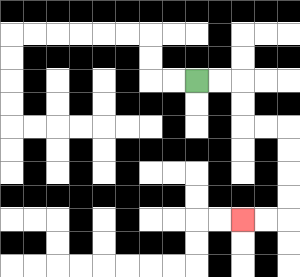{'start': '[8, 3]', 'end': '[10, 9]', 'path_directions': 'R,R,D,D,R,R,D,D,D,D,L,L', 'path_coordinates': '[[8, 3], [9, 3], [10, 3], [10, 4], [10, 5], [11, 5], [12, 5], [12, 6], [12, 7], [12, 8], [12, 9], [11, 9], [10, 9]]'}